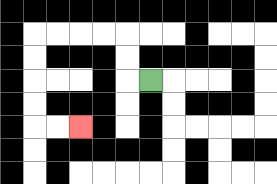{'start': '[6, 3]', 'end': '[3, 5]', 'path_directions': 'L,U,U,L,L,L,L,D,D,D,D,R,R', 'path_coordinates': '[[6, 3], [5, 3], [5, 2], [5, 1], [4, 1], [3, 1], [2, 1], [1, 1], [1, 2], [1, 3], [1, 4], [1, 5], [2, 5], [3, 5]]'}